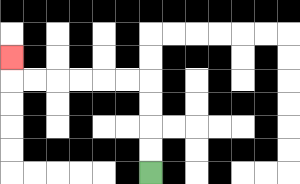{'start': '[6, 7]', 'end': '[0, 2]', 'path_directions': 'U,U,U,U,L,L,L,L,L,L,U', 'path_coordinates': '[[6, 7], [6, 6], [6, 5], [6, 4], [6, 3], [5, 3], [4, 3], [3, 3], [2, 3], [1, 3], [0, 3], [0, 2]]'}